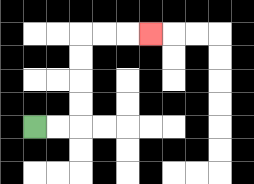{'start': '[1, 5]', 'end': '[6, 1]', 'path_directions': 'R,R,U,U,U,U,R,R,R', 'path_coordinates': '[[1, 5], [2, 5], [3, 5], [3, 4], [3, 3], [3, 2], [3, 1], [4, 1], [5, 1], [6, 1]]'}